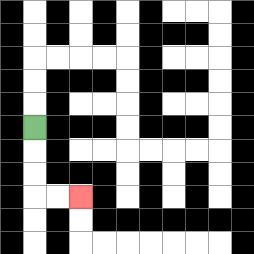{'start': '[1, 5]', 'end': '[3, 8]', 'path_directions': 'D,D,D,R,R', 'path_coordinates': '[[1, 5], [1, 6], [1, 7], [1, 8], [2, 8], [3, 8]]'}